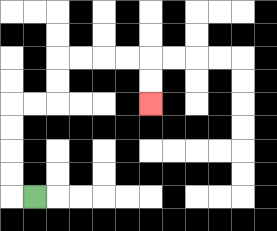{'start': '[1, 8]', 'end': '[6, 4]', 'path_directions': 'L,U,U,U,U,R,R,U,U,R,R,R,R,D,D', 'path_coordinates': '[[1, 8], [0, 8], [0, 7], [0, 6], [0, 5], [0, 4], [1, 4], [2, 4], [2, 3], [2, 2], [3, 2], [4, 2], [5, 2], [6, 2], [6, 3], [6, 4]]'}